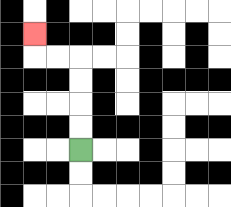{'start': '[3, 6]', 'end': '[1, 1]', 'path_directions': 'U,U,U,U,L,L,U', 'path_coordinates': '[[3, 6], [3, 5], [3, 4], [3, 3], [3, 2], [2, 2], [1, 2], [1, 1]]'}